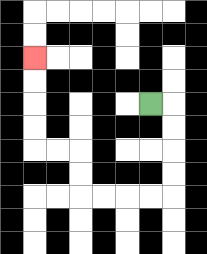{'start': '[6, 4]', 'end': '[1, 2]', 'path_directions': 'R,D,D,D,D,L,L,L,L,U,U,L,L,U,U,U,U', 'path_coordinates': '[[6, 4], [7, 4], [7, 5], [7, 6], [7, 7], [7, 8], [6, 8], [5, 8], [4, 8], [3, 8], [3, 7], [3, 6], [2, 6], [1, 6], [1, 5], [1, 4], [1, 3], [1, 2]]'}